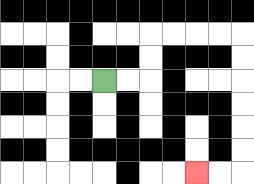{'start': '[4, 3]', 'end': '[8, 7]', 'path_directions': 'R,R,U,U,R,R,R,R,D,D,D,D,D,D,L,L', 'path_coordinates': '[[4, 3], [5, 3], [6, 3], [6, 2], [6, 1], [7, 1], [8, 1], [9, 1], [10, 1], [10, 2], [10, 3], [10, 4], [10, 5], [10, 6], [10, 7], [9, 7], [8, 7]]'}